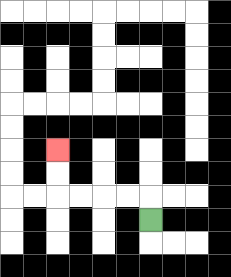{'start': '[6, 9]', 'end': '[2, 6]', 'path_directions': 'U,L,L,L,L,U,U', 'path_coordinates': '[[6, 9], [6, 8], [5, 8], [4, 8], [3, 8], [2, 8], [2, 7], [2, 6]]'}